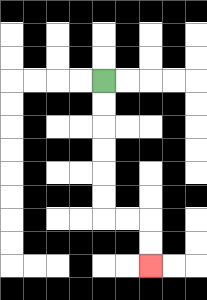{'start': '[4, 3]', 'end': '[6, 11]', 'path_directions': 'D,D,D,D,D,D,R,R,D,D', 'path_coordinates': '[[4, 3], [4, 4], [4, 5], [4, 6], [4, 7], [4, 8], [4, 9], [5, 9], [6, 9], [6, 10], [6, 11]]'}